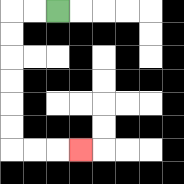{'start': '[2, 0]', 'end': '[3, 6]', 'path_directions': 'L,L,D,D,D,D,D,D,R,R,R', 'path_coordinates': '[[2, 0], [1, 0], [0, 0], [0, 1], [0, 2], [0, 3], [0, 4], [0, 5], [0, 6], [1, 6], [2, 6], [3, 6]]'}